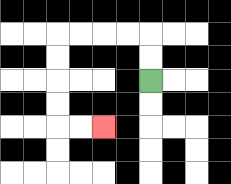{'start': '[6, 3]', 'end': '[4, 5]', 'path_directions': 'U,U,L,L,L,L,D,D,D,D,R,R', 'path_coordinates': '[[6, 3], [6, 2], [6, 1], [5, 1], [4, 1], [3, 1], [2, 1], [2, 2], [2, 3], [2, 4], [2, 5], [3, 5], [4, 5]]'}